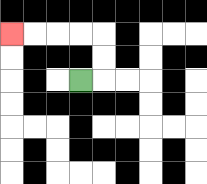{'start': '[3, 3]', 'end': '[0, 1]', 'path_directions': 'R,U,U,L,L,L,L', 'path_coordinates': '[[3, 3], [4, 3], [4, 2], [4, 1], [3, 1], [2, 1], [1, 1], [0, 1]]'}